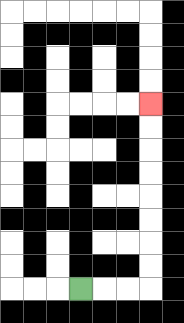{'start': '[3, 12]', 'end': '[6, 4]', 'path_directions': 'R,R,R,U,U,U,U,U,U,U,U', 'path_coordinates': '[[3, 12], [4, 12], [5, 12], [6, 12], [6, 11], [6, 10], [6, 9], [6, 8], [6, 7], [6, 6], [6, 5], [6, 4]]'}